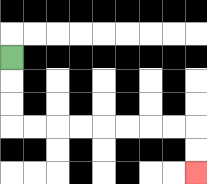{'start': '[0, 2]', 'end': '[8, 7]', 'path_directions': 'D,D,D,R,R,R,R,R,R,R,R,D,D', 'path_coordinates': '[[0, 2], [0, 3], [0, 4], [0, 5], [1, 5], [2, 5], [3, 5], [4, 5], [5, 5], [6, 5], [7, 5], [8, 5], [8, 6], [8, 7]]'}